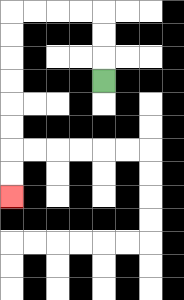{'start': '[4, 3]', 'end': '[0, 8]', 'path_directions': 'U,U,U,L,L,L,L,D,D,D,D,D,D,D,D', 'path_coordinates': '[[4, 3], [4, 2], [4, 1], [4, 0], [3, 0], [2, 0], [1, 0], [0, 0], [0, 1], [0, 2], [0, 3], [0, 4], [0, 5], [0, 6], [0, 7], [0, 8]]'}